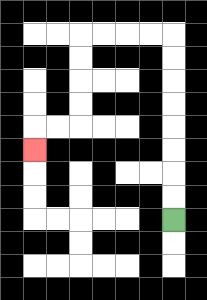{'start': '[7, 9]', 'end': '[1, 6]', 'path_directions': 'U,U,U,U,U,U,U,U,L,L,L,L,D,D,D,D,L,L,D', 'path_coordinates': '[[7, 9], [7, 8], [7, 7], [7, 6], [7, 5], [7, 4], [7, 3], [7, 2], [7, 1], [6, 1], [5, 1], [4, 1], [3, 1], [3, 2], [3, 3], [3, 4], [3, 5], [2, 5], [1, 5], [1, 6]]'}